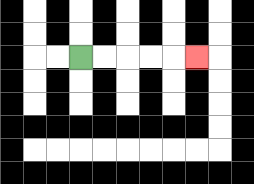{'start': '[3, 2]', 'end': '[8, 2]', 'path_directions': 'R,R,R,R,R', 'path_coordinates': '[[3, 2], [4, 2], [5, 2], [6, 2], [7, 2], [8, 2]]'}